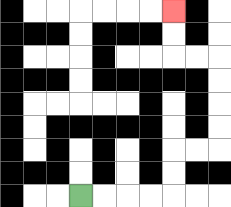{'start': '[3, 8]', 'end': '[7, 0]', 'path_directions': 'R,R,R,R,U,U,R,R,U,U,U,U,L,L,U,U', 'path_coordinates': '[[3, 8], [4, 8], [5, 8], [6, 8], [7, 8], [7, 7], [7, 6], [8, 6], [9, 6], [9, 5], [9, 4], [9, 3], [9, 2], [8, 2], [7, 2], [7, 1], [7, 0]]'}